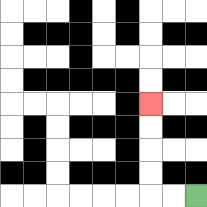{'start': '[8, 8]', 'end': '[6, 4]', 'path_directions': 'L,L,U,U,U,U', 'path_coordinates': '[[8, 8], [7, 8], [6, 8], [6, 7], [6, 6], [6, 5], [6, 4]]'}